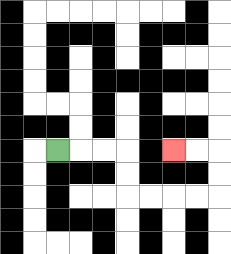{'start': '[2, 6]', 'end': '[7, 6]', 'path_directions': 'R,R,R,D,D,R,R,R,R,U,U,L,L', 'path_coordinates': '[[2, 6], [3, 6], [4, 6], [5, 6], [5, 7], [5, 8], [6, 8], [7, 8], [8, 8], [9, 8], [9, 7], [9, 6], [8, 6], [7, 6]]'}